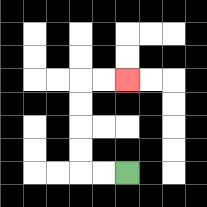{'start': '[5, 7]', 'end': '[5, 3]', 'path_directions': 'L,L,U,U,U,U,R,R', 'path_coordinates': '[[5, 7], [4, 7], [3, 7], [3, 6], [3, 5], [3, 4], [3, 3], [4, 3], [5, 3]]'}